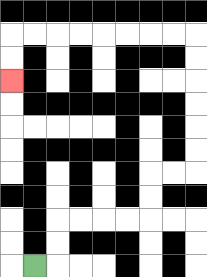{'start': '[1, 11]', 'end': '[0, 3]', 'path_directions': 'R,U,U,R,R,R,R,U,U,R,R,U,U,U,U,U,U,L,L,L,L,L,L,L,L,D,D', 'path_coordinates': '[[1, 11], [2, 11], [2, 10], [2, 9], [3, 9], [4, 9], [5, 9], [6, 9], [6, 8], [6, 7], [7, 7], [8, 7], [8, 6], [8, 5], [8, 4], [8, 3], [8, 2], [8, 1], [7, 1], [6, 1], [5, 1], [4, 1], [3, 1], [2, 1], [1, 1], [0, 1], [0, 2], [0, 3]]'}